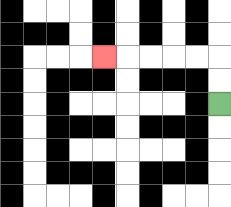{'start': '[9, 4]', 'end': '[4, 2]', 'path_directions': 'U,U,L,L,L,L,L', 'path_coordinates': '[[9, 4], [9, 3], [9, 2], [8, 2], [7, 2], [6, 2], [5, 2], [4, 2]]'}